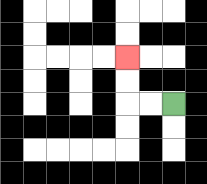{'start': '[7, 4]', 'end': '[5, 2]', 'path_directions': 'L,L,U,U', 'path_coordinates': '[[7, 4], [6, 4], [5, 4], [5, 3], [5, 2]]'}